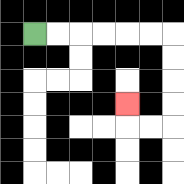{'start': '[1, 1]', 'end': '[5, 4]', 'path_directions': 'R,R,R,R,R,R,D,D,D,D,L,L,U', 'path_coordinates': '[[1, 1], [2, 1], [3, 1], [4, 1], [5, 1], [6, 1], [7, 1], [7, 2], [7, 3], [7, 4], [7, 5], [6, 5], [5, 5], [5, 4]]'}